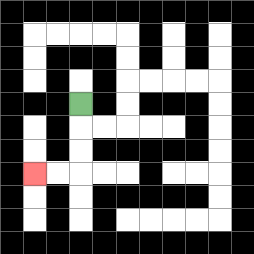{'start': '[3, 4]', 'end': '[1, 7]', 'path_directions': 'D,D,D,L,L', 'path_coordinates': '[[3, 4], [3, 5], [3, 6], [3, 7], [2, 7], [1, 7]]'}